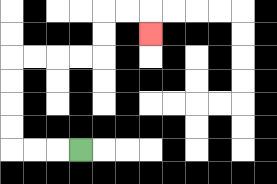{'start': '[3, 6]', 'end': '[6, 1]', 'path_directions': 'L,L,L,U,U,U,U,R,R,R,R,U,U,R,R,D', 'path_coordinates': '[[3, 6], [2, 6], [1, 6], [0, 6], [0, 5], [0, 4], [0, 3], [0, 2], [1, 2], [2, 2], [3, 2], [4, 2], [4, 1], [4, 0], [5, 0], [6, 0], [6, 1]]'}